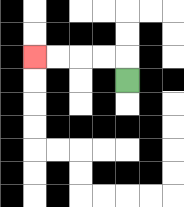{'start': '[5, 3]', 'end': '[1, 2]', 'path_directions': 'U,L,L,L,L', 'path_coordinates': '[[5, 3], [5, 2], [4, 2], [3, 2], [2, 2], [1, 2]]'}